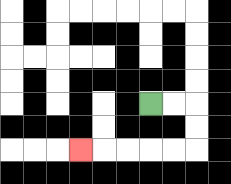{'start': '[6, 4]', 'end': '[3, 6]', 'path_directions': 'R,R,D,D,L,L,L,L,L', 'path_coordinates': '[[6, 4], [7, 4], [8, 4], [8, 5], [8, 6], [7, 6], [6, 6], [5, 6], [4, 6], [3, 6]]'}